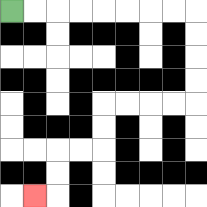{'start': '[0, 0]', 'end': '[1, 8]', 'path_directions': 'R,R,R,R,R,R,R,R,D,D,D,D,L,L,L,L,D,D,L,L,D,D,L', 'path_coordinates': '[[0, 0], [1, 0], [2, 0], [3, 0], [4, 0], [5, 0], [6, 0], [7, 0], [8, 0], [8, 1], [8, 2], [8, 3], [8, 4], [7, 4], [6, 4], [5, 4], [4, 4], [4, 5], [4, 6], [3, 6], [2, 6], [2, 7], [2, 8], [1, 8]]'}